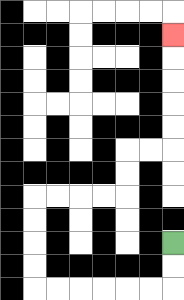{'start': '[7, 10]', 'end': '[7, 1]', 'path_directions': 'D,D,L,L,L,L,L,L,U,U,U,U,R,R,R,R,U,U,R,R,U,U,U,U,U', 'path_coordinates': '[[7, 10], [7, 11], [7, 12], [6, 12], [5, 12], [4, 12], [3, 12], [2, 12], [1, 12], [1, 11], [1, 10], [1, 9], [1, 8], [2, 8], [3, 8], [4, 8], [5, 8], [5, 7], [5, 6], [6, 6], [7, 6], [7, 5], [7, 4], [7, 3], [7, 2], [7, 1]]'}